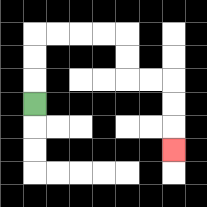{'start': '[1, 4]', 'end': '[7, 6]', 'path_directions': 'U,U,U,R,R,R,R,D,D,R,R,D,D,D', 'path_coordinates': '[[1, 4], [1, 3], [1, 2], [1, 1], [2, 1], [3, 1], [4, 1], [5, 1], [5, 2], [5, 3], [6, 3], [7, 3], [7, 4], [7, 5], [7, 6]]'}